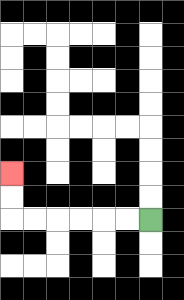{'start': '[6, 9]', 'end': '[0, 7]', 'path_directions': 'L,L,L,L,L,L,U,U', 'path_coordinates': '[[6, 9], [5, 9], [4, 9], [3, 9], [2, 9], [1, 9], [0, 9], [0, 8], [0, 7]]'}